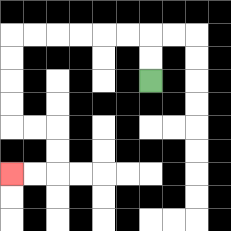{'start': '[6, 3]', 'end': '[0, 7]', 'path_directions': 'U,U,L,L,L,L,L,L,D,D,D,D,R,R,D,D,L,L', 'path_coordinates': '[[6, 3], [6, 2], [6, 1], [5, 1], [4, 1], [3, 1], [2, 1], [1, 1], [0, 1], [0, 2], [0, 3], [0, 4], [0, 5], [1, 5], [2, 5], [2, 6], [2, 7], [1, 7], [0, 7]]'}